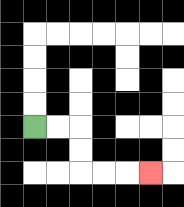{'start': '[1, 5]', 'end': '[6, 7]', 'path_directions': 'R,R,D,D,R,R,R', 'path_coordinates': '[[1, 5], [2, 5], [3, 5], [3, 6], [3, 7], [4, 7], [5, 7], [6, 7]]'}